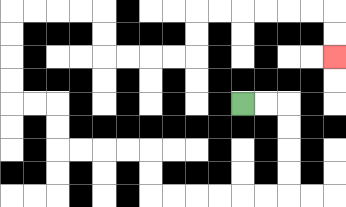{'start': '[10, 4]', 'end': '[14, 2]', 'path_directions': 'R,R,D,D,D,D,L,L,L,L,L,L,U,U,L,L,L,L,U,U,L,L,U,U,U,U,R,R,R,R,D,D,R,R,R,R,U,U,R,R,R,R,R,R,D,D', 'path_coordinates': '[[10, 4], [11, 4], [12, 4], [12, 5], [12, 6], [12, 7], [12, 8], [11, 8], [10, 8], [9, 8], [8, 8], [7, 8], [6, 8], [6, 7], [6, 6], [5, 6], [4, 6], [3, 6], [2, 6], [2, 5], [2, 4], [1, 4], [0, 4], [0, 3], [0, 2], [0, 1], [0, 0], [1, 0], [2, 0], [3, 0], [4, 0], [4, 1], [4, 2], [5, 2], [6, 2], [7, 2], [8, 2], [8, 1], [8, 0], [9, 0], [10, 0], [11, 0], [12, 0], [13, 0], [14, 0], [14, 1], [14, 2]]'}